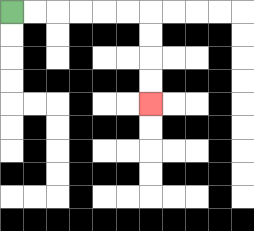{'start': '[0, 0]', 'end': '[6, 4]', 'path_directions': 'R,R,R,R,R,R,D,D,D,D', 'path_coordinates': '[[0, 0], [1, 0], [2, 0], [3, 0], [4, 0], [5, 0], [6, 0], [6, 1], [6, 2], [6, 3], [6, 4]]'}